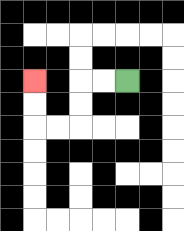{'start': '[5, 3]', 'end': '[1, 3]', 'path_directions': 'L,L,D,D,L,L,U,U', 'path_coordinates': '[[5, 3], [4, 3], [3, 3], [3, 4], [3, 5], [2, 5], [1, 5], [1, 4], [1, 3]]'}